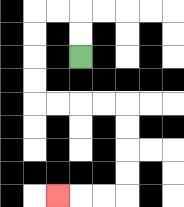{'start': '[3, 2]', 'end': '[2, 8]', 'path_directions': 'U,U,L,L,D,D,D,D,R,R,R,R,D,D,D,D,L,L,L', 'path_coordinates': '[[3, 2], [3, 1], [3, 0], [2, 0], [1, 0], [1, 1], [1, 2], [1, 3], [1, 4], [2, 4], [3, 4], [4, 4], [5, 4], [5, 5], [5, 6], [5, 7], [5, 8], [4, 8], [3, 8], [2, 8]]'}